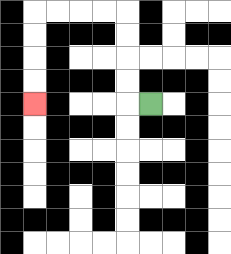{'start': '[6, 4]', 'end': '[1, 4]', 'path_directions': 'L,U,U,U,U,L,L,L,L,D,D,D,D', 'path_coordinates': '[[6, 4], [5, 4], [5, 3], [5, 2], [5, 1], [5, 0], [4, 0], [3, 0], [2, 0], [1, 0], [1, 1], [1, 2], [1, 3], [1, 4]]'}